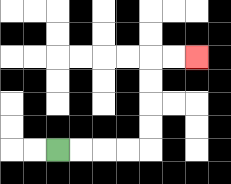{'start': '[2, 6]', 'end': '[8, 2]', 'path_directions': 'R,R,R,R,U,U,U,U,R,R', 'path_coordinates': '[[2, 6], [3, 6], [4, 6], [5, 6], [6, 6], [6, 5], [6, 4], [6, 3], [6, 2], [7, 2], [8, 2]]'}